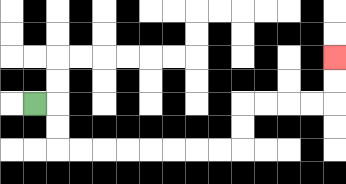{'start': '[1, 4]', 'end': '[14, 2]', 'path_directions': 'R,D,D,R,R,R,R,R,R,R,R,U,U,R,R,R,R,U,U', 'path_coordinates': '[[1, 4], [2, 4], [2, 5], [2, 6], [3, 6], [4, 6], [5, 6], [6, 6], [7, 6], [8, 6], [9, 6], [10, 6], [10, 5], [10, 4], [11, 4], [12, 4], [13, 4], [14, 4], [14, 3], [14, 2]]'}